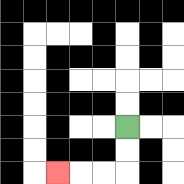{'start': '[5, 5]', 'end': '[2, 7]', 'path_directions': 'D,D,L,L,L', 'path_coordinates': '[[5, 5], [5, 6], [5, 7], [4, 7], [3, 7], [2, 7]]'}